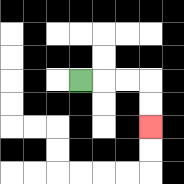{'start': '[3, 3]', 'end': '[6, 5]', 'path_directions': 'R,R,R,D,D', 'path_coordinates': '[[3, 3], [4, 3], [5, 3], [6, 3], [6, 4], [6, 5]]'}